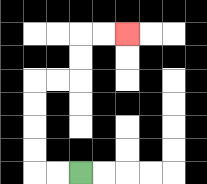{'start': '[3, 7]', 'end': '[5, 1]', 'path_directions': 'L,L,U,U,U,U,R,R,U,U,R,R', 'path_coordinates': '[[3, 7], [2, 7], [1, 7], [1, 6], [1, 5], [1, 4], [1, 3], [2, 3], [3, 3], [3, 2], [3, 1], [4, 1], [5, 1]]'}